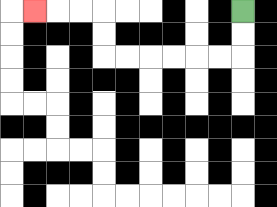{'start': '[10, 0]', 'end': '[1, 0]', 'path_directions': 'D,D,L,L,L,L,L,L,U,U,L,L,L', 'path_coordinates': '[[10, 0], [10, 1], [10, 2], [9, 2], [8, 2], [7, 2], [6, 2], [5, 2], [4, 2], [4, 1], [4, 0], [3, 0], [2, 0], [1, 0]]'}